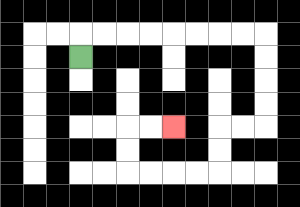{'start': '[3, 2]', 'end': '[7, 5]', 'path_directions': 'U,R,R,R,R,R,R,R,R,D,D,D,D,L,L,D,D,L,L,L,L,U,U,R,R', 'path_coordinates': '[[3, 2], [3, 1], [4, 1], [5, 1], [6, 1], [7, 1], [8, 1], [9, 1], [10, 1], [11, 1], [11, 2], [11, 3], [11, 4], [11, 5], [10, 5], [9, 5], [9, 6], [9, 7], [8, 7], [7, 7], [6, 7], [5, 7], [5, 6], [5, 5], [6, 5], [7, 5]]'}